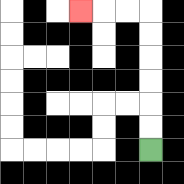{'start': '[6, 6]', 'end': '[3, 0]', 'path_directions': 'U,U,U,U,U,U,L,L,L', 'path_coordinates': '[[6, 6], [6, 5], [6, 4], [6, 3], [6, 2], [6, 1], [6, 0], [5, 0], [4, 0], [3, 0]]'}